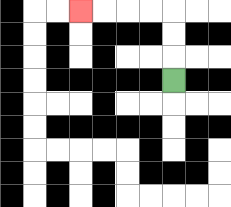{'start': '[7, 3]', 'end': '[3, 0]', 'path_directions': 'U,U,U,L,L,L,L', 'path_coordinates': '[[7, 3], [7, 2], [7, 1], [7, 0], [6, 0], [5, 0], [4, 0], [3, 0]]'}